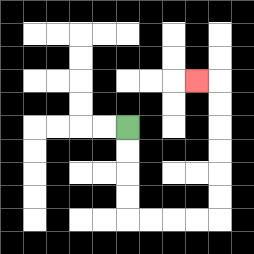{'start': '[5, 5]', 'end': '[8, 3]', 'path_directions': 'D,D,D,D,R,R,R,R,U,U,U,U,U,U,L', 'path_coordinates': '[[5, 5], [5, 6], [5, 7], [5, 8], [5, 9], [6, 9], [7, 9], [8, 9], [9, 9], [9, 8], [9, 7], [9, 6], [9, 5], [9, 4], [9, 3], [8, 3]]'}